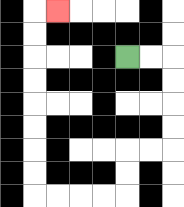{'start': '[5, 2]', 'end': '[2, 0]', 'path_directions': 'R,R,D,D,D,D,L,L,D,D,L,L,L,L,U,U,U,U,U,U,U,U,R', 'path_coordinates': '[[5, 2], [6, 2], [7, 2], [7, 3], [7, 4], [7, 5], [7, 6], [6, 6], [5, 6], [5, 7], [5, 8], [4, 8], [3, 8], [2, 8], [1, 8], [1, 7], [1, 6], [1, 5], [1, 4], [1, 3], [1, 2], [1, 1], [1, 0], [2, 0]]'}